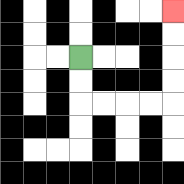{'start': '[3, 2]', 'end': '[7, 0]', 'path_directions': 'D,D,R,R,R,R,U,U,U,U', 'path_coordinates': '[[3, 2], [3, 3], [3, 4], [4, 4], [5, 4], [6, 4], [7, 4], [7, 3], [7, 2], [7, 1], [7, 0]]'}